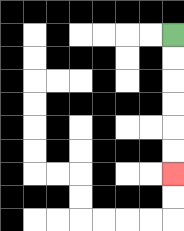{'start': '[7, 1]', 'end': '[7, 7]', 'path_directions': 'D,D,D,D,D,D', 'path_coordinates': '[[7, 1], [7, 2], [7, 3], [7, 4], [7, 5], [7, 6], [7, 7]]'}